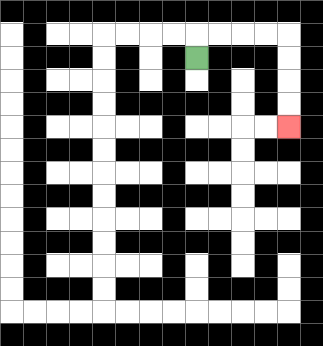{'start': '[8, 2]', 'end': '[12, 5]', 'path_directions': 'U,R,R,R,R,D,D,D,D', 'path_coordinates': '[[8, 2], [8, 1], [9, 1], [10, 1], [11, 1], [12, 1], [12, 2], [12, 3], [12, 4], [12, 5]]'}